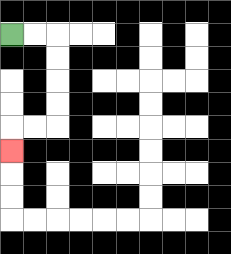{'start': '[0, 1]', 'end': '[0, 6]', 'path_directions': 'R,R,D,D,D,D,L,L,D', 'path_coordinates': '[[0, 1], [1, 1], [2, 1], [2, 2], [2, 3], [2, 4], [2, 5], [1, 5], [0, 5], [0, 6]]'}